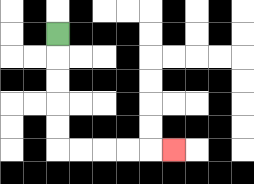{'start': '[2, 1]', 'end': '[7, 6]', 'path_directions': 'D,D,D,D,D,R,R,R,R,R', 'path_coordinates': '[[2, 1], [2, 2], [2, 3], [2, 4], [2, 5], [2, 6], [3, 6], [4, 6], [5, 6], [6, 6], [7, 6]]'}